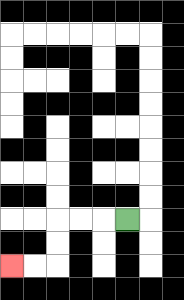{'start': '[5, 9]', 'end': '[0, 11]', 'path_directions': 'L,L,L,D,D,L,L', 'path_coordinates': '[[5, 9], [4, 9], [3, 9], [2, 9], [2, 10], [2, 11], [1, 11], [0, 11]]'}